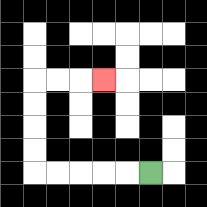{'start': '[6, 7]', 'end': '[4, 3]', 'path_directions': 'L,L,L,L,L,U,U,U,U,R,R,R', 'path_coordinates': '[[6, 7], [5, 7], [4, 7], [3, 7], [2, 7], [1, 7], [1, 6], [1, 5], [1, 4], [1, 3], [2, 3], [3, 3], [4, 3]]'}